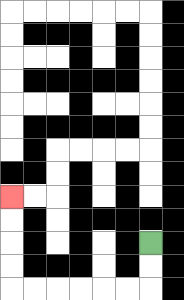{'start': '[6, 10]', 'end': '[0, 8]', 'path_directions': 'D,D,L,L,L,L,L,L,U,U,U,U', 'path_coordinates': '[[6, 10], [6, 11], [6, 12], [5, 12], [4, 12], [3, 12], [2, 12], [1, 12], [0, 12], [0, 11], [0, 10], [0, 9], [0, 8]]'}